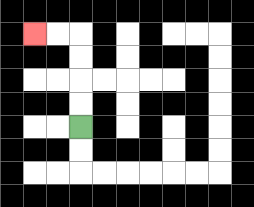{'start': '[3, 5]', 'end': '[1, 1]', 'path_directions': 'U,U,U,U,L,L', 'path_coordinates': '[[3, 5], [3, 4], [3, 3], [3, 2], [3, 1], [2, 1], [1, 1]]'}